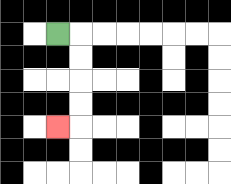{'start': '[2, 1]', 'end': '[2, 5]', 'path_directions': 'R,D,D,D,D,L', 'path_coordinates': '[[2, 1], [3, 1], [3, 2], [3, 3], [3, 4], [3, 5], [2, 5]]'}